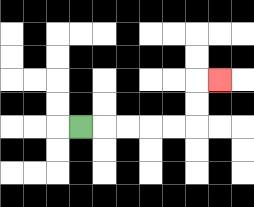{'start': '[3, 5]', 'end': '[9, 3]', 'path_directions': 'R,R,R,R,R,U,U,R', 'path_coordinates': '[[3, 5], [4, 5], [5, 5], [6, 5], [7, 5], [8, 5], [8, 4], [8, 3], [9, 3]]'}